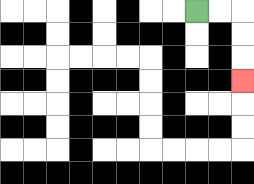{'start': '[8, 0]', 'end': '[10, 3]', 'path_directions': 'R,R,D,D,D', 'path_coordinates': '[[8, 0], [9, 0], [10, 0], [10, 1], [10, 2], [10, 3]]'}